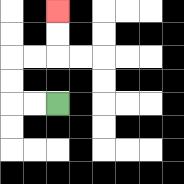{'start': '[2, 4]', 'end': '[2, 0]', 'path_directions': 'L,L,U,U,R,R,U,U', 'path_coordinates': '[[2, 4], [1, 4], [0, 4], [0, 3], [0, 2], [1, 2], [2, 2], [2, 1], [2, 0]]'}